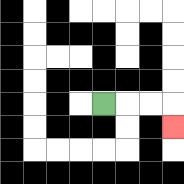{'start': '[4, 4]', 'end': '[7, 5]', 'path_directions': 'R,R,R,D', 'path_coordinates': '[[4, 4], [5, 4], [6, 4], [7, 4], [7, 5]]'}